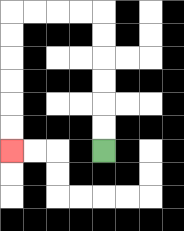{'start': '[4, 6]', 'end': '[0, 6]', 'path_directions': 'U,U,U,U,U,U,L,L,L,L,D,D,D,D,D,D', 'path_coordinates': '[[4, 6], [4, 5], [4, 4], [4, 3], [4, 2], [4, 1], [4, 0], [3, 0], [2, 0], [1, 0], [0, 0], [0, 1], [0, 2], [0, 3], [0, 4], [0, 5], [0, 6]]'}